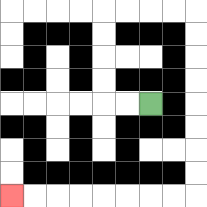{'start': '[6, 4]', 'end': '[0, 8]', 'path_directions': 'L,L,U,U,U,U,R,R,R,R,D,D,D,D,D,D,D,D,L,L,L,L,L,L,L,L', 'path_coordinates': '[[6, 4], [5, 4], [4, 4], [4, 3], [4, 2], [4, 1], [4, 0], [5, 0], [6, 0], [7, 0], [8, 0], [8, 1], [8, 2], [8, 3], [8, 4], [8, 5], [8, 6], [8, 7], [8, 8], [7, 8], [6, 8], [5, 8], [4, 8], [3, 8], [2, 8], [1, 8], [0, 8]]'}